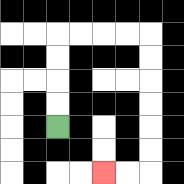{'start': '[2, 5]', 'end': '[4, 7]', 'path_directions': 'U,U,U,U,R,R,R,R,D,D,D,D,D,D,L,L', 'path_coordinates': '[[2, 5], [2, 4], [2, 3], [2, 2], [2, 1], [3, 1], [4, 1], [5, 1], [6, 1], [6, 2], [6, 3], [6, 4], [6, 5], [6, 6], [6, 7], [5, 7], [4, 7]]'}